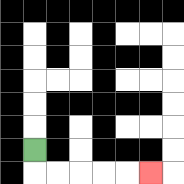{'start': '[1, 6]', 'end': '[6, 7]', 'path_directions': 'D,R,R,R,R,R', 'path_coordinates': '[[1, 6], [1, 7], [2, 7], [3, 7], [4, 7], [5, 7], [6, 7]]'}